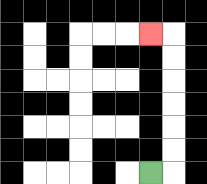{'start': '[6, 7]', 'end': '[6, 1]', 'path_directions': 'R,U,U,U,U,U,U,L', 'path_coordinates': '[[6, 7], [7, 7], [7, 6], [7, 5], [7, 4], [7, 3], [7, 2], [7, 1], [6, 1]]'}